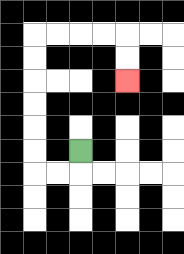{'start': '[3, 6]', 'end': '[5, 3]', 'path_directions': 'D,L,L,U,U,U,U,U,U,R,R,R,R,D,D', 'path_coordinates': '[[3, 6], [3, 7], [2, 7], [1, 7], [1, 6], [1, 5], [1, 4], [1, 3], [1, 2], [1, 1], [2, 1], [3, 1], [4, 1], [5, 1], [5, 2], [5, 3]]'}